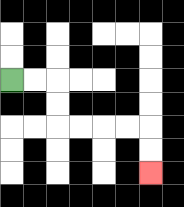{'start': '[0, 3]', 'end': '[6, 7]', 'path_directions': 'R,R,D,D,R,R,R,R,D,D', 'path_coordinates': '[[0, 3], [1, 3], [2, 3], [2, 4], [2, 5], [3, 5], [4, 5], [5, 5], [6, 5], [6, 6], [6, 7]]'}